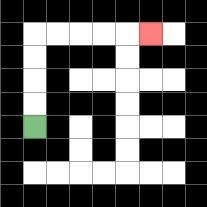{'start': '[1, 5]', 'end': '[6, 1]', 'path_directions': 'U,U,U,U,R,R,R,R,R', 'path_coordinates': '[[1, 5], [1, 4], [1, 3], [1, 2], [1, 1], [2, 1], [3, 1], [4, 1], [5, 1], [6, 1]]'}